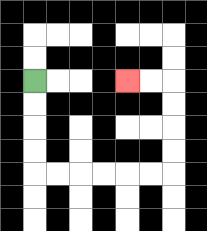{'start': '[1, 3]', 'end': '[5, 3]', 'path_directions': 'D,D,D,D,R,R,R,R,R,R,U,U,U,U,L,L', 'path_coordinates': '[[1, 3], [1, 4], [1, 5], [1, 6], [1, 7], [2, 7], [3, 7], [4, 7], [5, 7], [6, 7], [7, 7], [7, 6], [7, 5], [7, 4], [7, 3], [6, 3], [5, 3]]'}